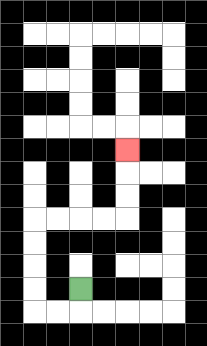{'start': '[3, 12]', 'end': '[5, 6]', 'path_directions': 'D,L,L,U,U,U,U,R,R,R,R,U,U,U', 'path_coordinates': '[[3, 12], [3, 13], [2, 13], [1, 13], [1, 12], [1, 11], [1, 10], [1, 9], [2, 9], [3, 9], [4, 9], [5, 9], [5, 8], [5, 7], [5, 6]]'}